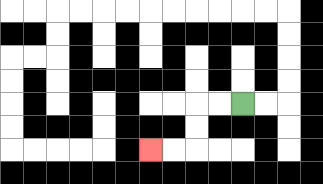{'start': '[10, 4]', 'end': '[6, 6]', 'path_directions': 'L,L,D,D,L,L', 'path_coordinates': '[[10, 4], [9, 4], [8, 4], [8, 5], [8, 6], [7, 6], [6, 6]]'}